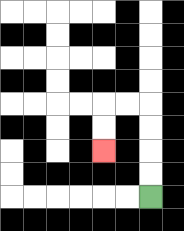{'start': '[6, 8]', 'end': '[4, 6]', 'path_directions': 'U,U,U,U,L,L,D,D', 'path_coordinates': '[[6, 8], [6, 7], [6, 6], [6, 5], [6, 4], [5, 4], [4, 4], [4, 5], [4, 6]]'}